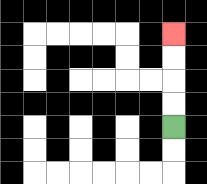{'start': '[7, 5]', 'end': '[7, 1]', 'path_directions': 'U,U,U,U', 'path_coordinates': '[[7, 5], [7, 4], [7, 3], [7, 2], [7, 1]]'}